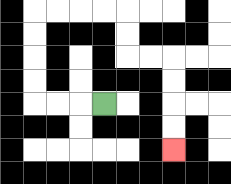{'start': '[4, 4]', 'end': '[7, 6]', 'path_directions': 'L,L,L,U,U,U,U,R,R,R,R,D,D,R,R,D,D,D,D', 'path_coordinates': '[[4, 4], [3, 4], [2, 4], [1, 4], [1, 3], [1, 2], [1, 1], [1, 0], [2, 0], [3, 0], [4, 0], [5, 0], [5, 1], [5, 2], [6, 2], [7, 2], [7, 3], [7, 4], [7, 5], [7, 6]]'}